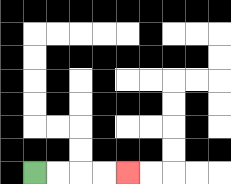{'start': '[1, 7]', 'end': '[5, 7]', 'path_directions': 'R,R,R,R', 'path_coordinates': '[[1, 7], [2, 7], [3, 7], [4, 7], [5, 7]]'}